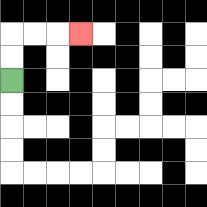{'start': '[0, 3]', 'end': '[3, 1]', 'path_directions': 'U,U,R,R,R', 'path_coordinates': '[[0, 3], [0, 2], [0, 1], [1, 1], [2, 1], [3, 1]]'}